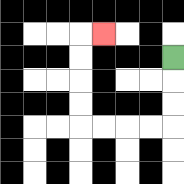{'start': '[7, 2]', 'end': '[4, 1]', 'path_directions': 'D,D,D,L,L,L,L,U,U,U,U,R', 'path_coordinates': '[[7, 2], [7, 3], [7, 4], [7, 5], [6, 5], [5, 5], [4, 5], [3, 5], [3, 4], [3, 3], [3, 2], [3, 1], [4, 1]]'}